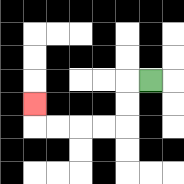{'start': '[6, 3]', 'end': '[1, 4]', 'path_directions': 'L,D,D,L,L,L,L,U', 'path_coordinates': '[[6, 3], [5, 3], [5, 4], [5, 5], [4, 5], [3, 5], [2, 5], [1, 5], [1, 4]]'}